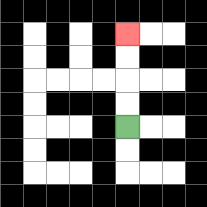{'start': '[5, 5]', 'end': '[5, 1]', 'path_directions': 'U,U,U,U', 'path_coordinates': '[[5, 5], [5, 4], [5, 3], [5, 2], [5, 1]]'}